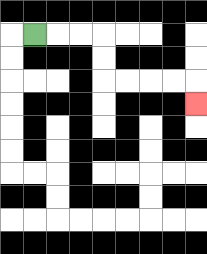{'start': '[1, 1]', 'end': '[8, 4]', 'path_directions': 'R,R,R,D,D,R,R,R,R,D', 'path_coordinates': '[[1, 1], [2, 1], [3, 1], [4, 1], [4, 2], [4, 3], [5, 3], [6, 3], [7, 3], [8, 3], [8, 4]]'}